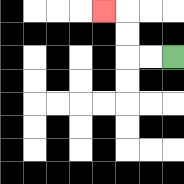{'start': '[7, 2]', 'end': '[4, 0]', 'path_directions': 'L,L,U,U,L', 'path_coordinates': '[[7, 2], [6, 2], [5, 2], [5, 1], [5, 0], [4, 0]]'}